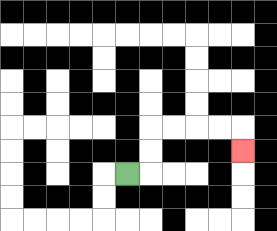{'start': '[5, 7]', 'end': '[10, 6]', 'path_directions': 'R,U,U,R,R,R,R,D', 'path_coordinates': '[[5, 7], [6, 7], [6, 6], [6, 5], [7, 5], [8, 5], [9, 5], [10, 5], [10, 6]]'}